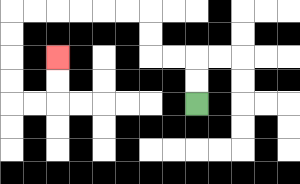{'start': '[8, 4]', 'end': '[2, 2]', 'path_directions': 'U,U,L,L,U,U,L,L,L,L,L,L,D,D,D,D,R,R,U,U', 'path_coordinates': '[[8, 4], [8, 3], [8, 2], [7, 2], [6, 2], [6, 1], [6, 0], [5, 0], [4, 0], [3, 0], [2, 0], [1, 0], [0, 0], [0, 1], [0, 2], [0, 3], [0, 4], [1, 4], [2, 4], [2, 3], [2, 2]]'}